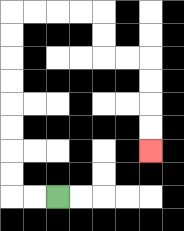{'start': '[2, 8]', 'end': '[6, 6]', 'path_directions': 'L,L,U,U,U,U,U,U,U,U,R,R,R,R,D,D,R,R,D,D,D,D', 'path_coordinates': '[[2, 8], [1, 8], [0, 8], [0, 7], [0, 6], [0, 5], [0, 4], [0, 3], [0, 2], [0, 1], [0, 0], [1, 0], [2, 0], [3, 0], [4, 0], [4, 1], [4, 2], [5, 2], [6, 2], [6, 3], [6, 4], [6, 5], [6, 6]]'}